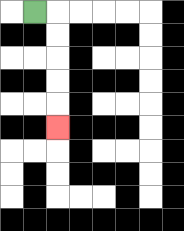{'start': '[1, 0]', 'end': '[2, 5]', 'path_directions': 'R,D,D,D,D,D', 'path_coordinates': '[[1, 0], [2, 0], [2, 1], [2, 2], [2, 3], [2, 4], [2, 5]]'}